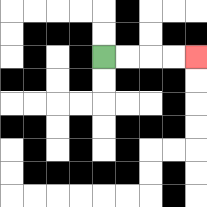{'start': '[4, 2]', 'end': '[8, 2]', 'path_directions': 'R,R,R,R', 'path_coordinates': '[[4, 2], [5, 2], [6, 2], [7, 2], [8, 2]]'}